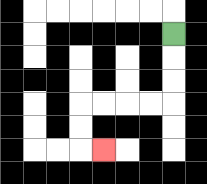{'start': '[7, 1]', 'end': '[4, 6]', 'path_directions': 'D,D,D,L,L,L,L,D,D,R', 'path_coordinates': '[[7, 1], [7, 2], [7, 3], [7, 4], [6, 4], [5, 4], [4, 4], [3, 4], [3, 5], [3, 6], [4, 6]]'}